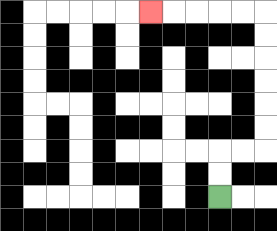{'start': '[9, 8]', 'end': '[6, 0]', 'path_directions': 'U,U,R,R,U,U,U,U,U,U,L,L,L,L,L', 'path_coordinates': '[[9, 8], [9, 7], [9, 6], [10, 6], [11, 6], [11, 5], [11, 4], [11, 3], [11, 2], [11, 1], [11, 0], [10, 0], [9, 0], [8, 0], [7, 0], [6, 0]]'}